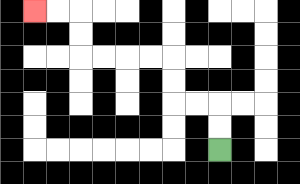{'start': '[9, 6]', 'end': '[1, 0]', 'path_directions': 'U,U,L,L,U,U,L,L,L,L,U,U,L,L', 'path_coordinates': '[[9, 6], [9, 5], [9, 4], [8, 4], [7, 4], [7, 3], [7, 2], [6, 2], [5, 2], [4, 2], [3, 2], [3, 1], [3, 0], [2, 0], [1, 0]]'}